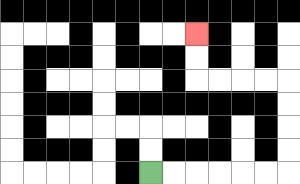{'start': '[6, 7]', 'end': '[8, 1]', 'path_directions': 'R,R,R,R,R,R,U,U,U,U,L,L,L,L,U,U', 'path_coordinates': '[[6, 7], [7, 7], [8, 7], [9, 7], [10, 7], [11, 7], [12, 7], [12, 6], [12, 5], [12, 4], [12, 3], [11, 3], [10, 3], [9, 3], [8, 3], [8, 2], [8, 1]]'}